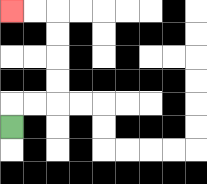{'start': '[0, 5]', 'end': '[0, 0]', 'path_directions': 'U,R,R,U,U,U,U,L,L', 'path_coordinates': '[[0, 5], [0, 4], [1, 4], [2, 4], [2, 3], [2, 2], [2, 1], [2, 0], [1, 0], [0, 0]]'}